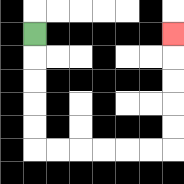{'start': '[1, 1]', 'end': '[7, 1]', 'path_directions': 'D,D,D,D,D,R,R,R,R,R,R,U,U,U,U,U', 'path_coordinates': '[[1, 1], [1, 2], [1, 3], [1, 4], [1, 5], [1, 6], [2, 6], [3, 6], [4, 6], [5, 6], [6, 6], [7, 6], [7, 5], [7, 4], [7, 3], [7, 2], [7, 1]]'}